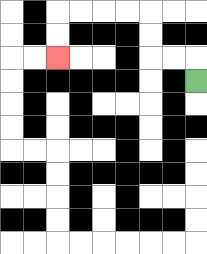{'start': '[8, 3]', 'end': '[2, 2]', 'path_directions': 'U,L,L,U,U,L,L,L,L,D,D', 'path_coordinates': '[[8, 3], [8, 2], [7, 2], [6, 2], [6, 1], [6, 0], [5, 0], [4, 0], [3, 0], [2, 0], [2, 1], [2, 2]]'}